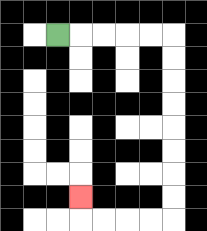{'start': '[2, 1]', 'end': '[3, 8]', 'path_directions': 'R,R,R,R,R,D,D,D,D,D,D,D,D,L,L,L,L,U', 'path_coordinates': '[[2, 1], [3, 1], [4, 1], [5, 1], [6, 1], [7, 1], [7, 2], [7, 3], [7, 4], [7, 5], [7, 6], [7, 7], [7, 8], [7, 9], [6, 9], [5, 9], [4, 9], [3, 9], [3, 8]]'}